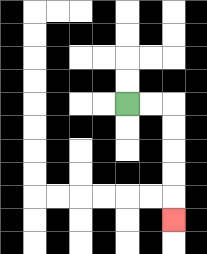{'start': '[5, 4]', 'end': '[7, 9]', 'path_directions': 'R,R,D,D,D,D,D', 'path_coordinates': '[[5, 4], [6, 4], [7, 4], [7, 5], [7, 6], [7, 7], [7, 8], [7, 9]]'}